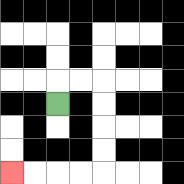{'start': '[2, 4]', 'end': '[0, 7]', 'path_directions': 'U,R,R,D,D,D,D,L,L,L,L', 'path_coordinates': '[[2, 4], [2, 3], [3, 3], [4, 3], [4, 4], [4, 5], [4, 6], [4, 7], [3, 7], [2, 7], [1, 7], [0, 7]]'}